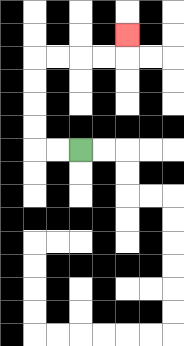{'start': '[3, 6]', 'end': '[5, 1]', 'path_directions': 'L,L,U,U,U,U,R,R,R,R,U', 'path_coordinates': '[[3, 6], [2, 6], [1, 6], [1, 5], [1, 4], [1, 3], [1, 2], [2, 2], [3, 2], [4, 2], [5, 2], [5, 1]]'}